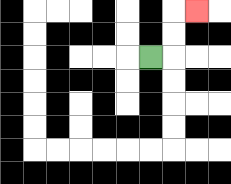{'start': '[6, 2]', 'end': '[8, 0]', 'path_directions': 'R,U,U,R', 'path_coordinates': '[[6, 2], [7, 2], [7, 1], [7, 0], [8, 0]]'}